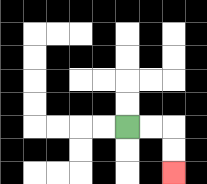{'start': '[5, 5]', 'end': '[7, 7]', 'path_directions': 'R,R,D,D', 'path_coordinates': '[[5, 5], [6, 5], [7, 5], [7, 6], [7, 7]]'}